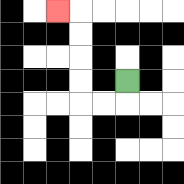{'start': '[5, 3]', 'end': '[2, 0]', 'path_directions': 'D,L,L,U,U,U,U,L', 'path_coordinates': '[[5, 3], [5, 4], [4, 4], [3, 4], [3, 3], [3, 2], [3, 1], [3, 0], [2, 0]]'}